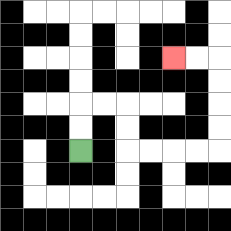{'start': '[3, 6]', 'end': '[7, 2]', 'path_directions': 'U,U,R,R,D,D,R,R,R,R,U,U,U,U,L,L', 'path_coordinates': '[[3, 6], [3, 5], [3, 4], [4, 4], [5, 4], [5, 5], [5, 6], [6, 6], [7, 6], [8, 6], [9, 6], [9, 5], [9, 4], [9, 3], [9, 2], [8, 2], [7, 2]]'}